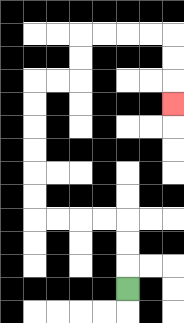{'start': '[5, 12]', 'end': '[7, 4]', 'path_directions': 'U,U,U,L,L,L,L,U,U,U,U,U,U,R,R,U,U,R,R,R,R,D,D,D', 'path_coordinates': '[[5, 12], [5, 11], [5, 10], [5, 9], [4, 9], [3, 9], [2, 9], [1, 9], [1, 8], [1, 7], [1, 6], [1, 5], [1, 4], [1, 3], [2, 3], [3, 3], [3, 2], [3, 1], [4, 1], [5, 1], [6, 1], [7, 1], [7, 2], [7, 3], [7, 4]]'}